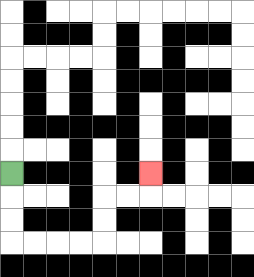{'start': '[0, 7]', 'end': '[6, 7]', 'path_directions': 'D,D,D,R,R,R,R,U,U,R,R,U', 'path_coordinates': '[[0, 7], [0, 8], [0, 9], [0, 10], [1, 10], [2, 10], [3, 10], [4, 10], [4, 9], [4, 8], [5, 8], [6, 8], [6, 7]]'}